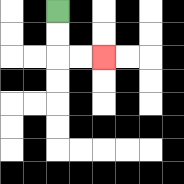{'start': '[2, 0]', 'end': '[4, 2]', 'path_directions': 'D,D,R,R', 'path_coordinates': '[[2, 0], [2, 1], [2, 2], [3, 2], [4, 2]]'}